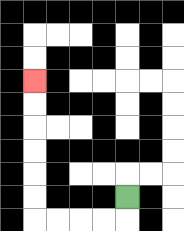{'start': '[5, 8]', 'end': '[1, 3]', 'path_directions': 'D,L,L,L,L,U,U,U,U,U,U', 'path_coordinates': '[[5, 8], [5, 9], [4, 9], [3, 9], [2, 9], [1, 9], [1, 8], [1, 7], [1, 6], [1, 5], [1, 4], [1, 3]]'}